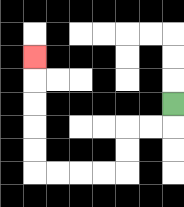{'start': '[7, 4]', 'end': '[1, 2]', 'path_directions': 'D,L,L,D,D,L,L,L,L,U,U,U,U,U', 'path_coordinates': '[[7, 4], [7, 5], [6, 5], [5, 5], [5, 6], [5, 7], [4, 7], [3, 7], [2, 7], [1, 7], [1, 6], [1, 5], [1, 4], [1, 3], [1, 2]]'}